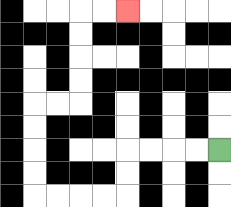{'start': '[9, 6]', 'end': '[5, 0]', 'path_directions': 'L,L,L,L,D,D,L,L,L,L,U,U,U,U,R,R,U,U,U,U,R,R', 'path_coordinates': '[[9, 6], [8, 6], [7, 6], [6, 6], [5, 6], [5, 7], [5, 8], [4, 8], [3, 8], [2, 8], [1, 8], [1, 7], [1, 6], [1, 5], [1, 4], [2, 4], [3, 4], [3, 3], [3, 2], [3, 1], [3, 0], [4, 0], [5, 0]]'}